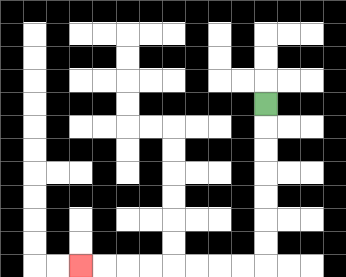{'start': '[11, 4]', 'end': '[3, 11]', 'path_directions': 'D,D,D,D,D,D,D,L,L,L,L,L,L,L,L', 'path_coordinates': '[[11, 4], [11, 5], [11, 6], [11, 7], [11, 8], [11, 9], [11, 10], [11, 11], [10, 11], [9, 11], [8, 11], [7, 11], [6, 11], [5, 11], [4, 11], [3, 11]]'}